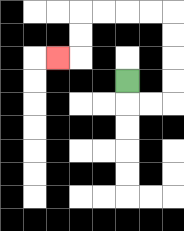{'start': '[5, 3]', 'end': '[2, 2]', 'path_directions': 'D,R,R,U,U,U,U,L,L,L,L,D,D,L', 'path_coordinates': '[[5, 3], [5, 4], [6, 4], [7, 4], [7, 3], [7, 2], [7, 1], [7, 0], [6, 0], [5, 0], [4, 0], [3, 0], [3, 1], [3, 2], [2, 2]]'}